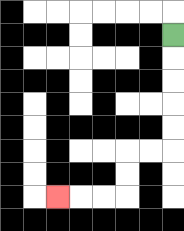{'start': '[7, 1]', 'end': '[2, 8]', 'path_directions': 'D,D,D,D,D,L,L,D,D,L,L,L', 'path_coordinates': '[[7, 1], [7, 2], [7, 3], [7, 4], [7, 5], [7, 6], [6, 6], [5, 6], [5, 7], [5, 8], [4, 8], [3, 8], [2, 8]]'}